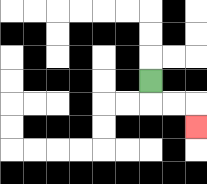{'start': '[6, 3]', 'end': '[8, 5]', 'path_directions': 'D,R,R,D', 'path_coordinates': '[[6, 3], [6, 4], [7, 4], [8, 4], [8, 5]]'}